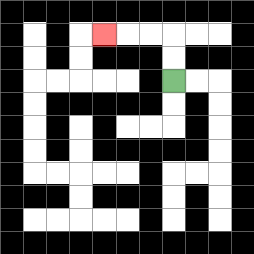{'start': '[7, 3]', 'end': '[4, 1]', 'path_directions': 'U,U,L,L,L', 'path_coordinates': '[[7, 3], [7, 2], [7, 1], [6, 1], [5, 1], [4, 1]]'}